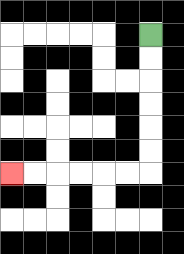{'start': '[6, 1]', 'end': '[0, 7]', 'path_directions': 'D,D,D,D,D,D,L,L,L,L,L,L', 'path_coordinates': '[[6, 1], [6, 2], [6, 3], [6, 4], [6, 5], [6, 6], [6, 7], [5, 7], [4, 7], [3, 7], [2, 7], [1, 7], [0, 7]]'}